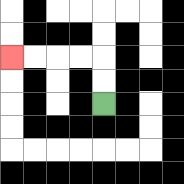{'start': '[4, 4]', 'end': '[0, 2]', 'path_directions': 'U,U,L,L,L,L', 'path_coordinates': '[[4, 4], [4, 3], [4, 2], [3, 2], [2, 2], [1, 2], [0, 2]]'}